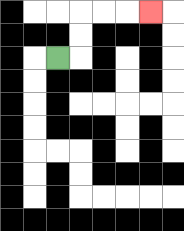{'start': '[2, 2]', 'end': '[6, 0]', 'path_directions': 'R,U,U,R,R,R', 'path_coordinates': '[[2, 2], [3, 2], [3, 1], [3, 0], [4, 0], [5, 0], [6, 0]]'}